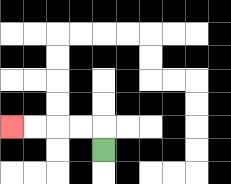{'start': '[4, 6]', 'end': '[0, 5]', 'path_directions': 'U,L,L,L,L', 'path_coordinates': '[[4, 6], [4, 5], [3, 5], [2, 5], [1, 5], [0, 5]]'}